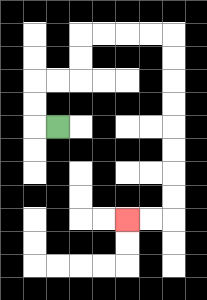{'start': '[2, 5]', 'end': '[5, 9]', 'path_directions': 'L,U,U,R,R,U,U,R,R,R,R,D,D,D,D,D,D,D,D,L,L', 'path_coordinates': '[[2, 5], [1, 5], [1, 4], [1, 3], [2, 3], [3, 3], [3, 2], [3, 1], [4, 1], [5, 1], [6, 1], [7, 1], [7, 2], [7, 3], [7, 4], [7, 5], [7, 6], [7, 7], [7, 8], [7, 9], [6, 9], [5, 9]]'}